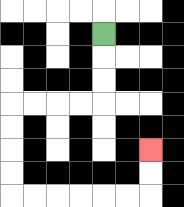{'start': '[4, 1]', 'end': '[6, 6]', 'path_directions': 'D,D,D,L,L,L,L,D,D,D,D,R,R,R,R,R,R,U,U', 'path_coordinates': '[[4, 1], [4, 2], [4, 3], [4, 4], [3, 4], [2, 4], [1, 4], [0, 4], [0, 5], [0, 6], [0, 7], [0, 8], [1, 8], [2, 8], [3, 8], [4, 8], [5, 8], [6, 8], [6, 7], [6, 6]]'}